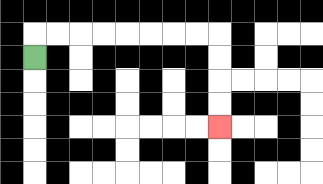{'start': '[1, 2]', 'end': '[9, 5]', 'path_directions': 'U,R,R,R,R,R,R,R,R,D,D,D,D', 'path_coordinates': '[[1, 2], [1, 1], [2, 1], [3, 1], [4, 1], [5, 1], [6, 1], [7, 1], [8, 1], [9, 1], [9, 2], [9, 3], [9, 4], [9, 5]]'}